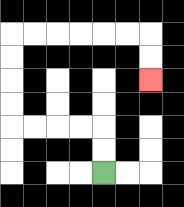{'start': '[4, 7]', 'end': '[6, 3]', 'path_directions': 'U,U,L,L,L,L,U,U,U,U,R,R,R,R,R,R,D,D', 'path_coordinates': '[[4, 7], [4, 6], [4, 5], [3, 5], [2, 5], [1, 5], [0, 5], [0, 4], [0, 3], [0, 2], [0, 1], [1, 1], [2, 1], [3, 1], [4, 1], [5, 1], [6, 1], [6, 2], [6, 3]]'}